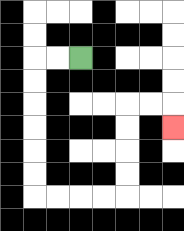{'start': '[3, 2]', 'end': '[7, 5]', 'path_directions': 'L,L,D,D,D,D,D,D,R,R,R,R,U,U,U,U,R,R,D', 'path_coordinates': '[[3, 2], [2, 2], [1, 2], [1, 3], [1, 4], [1, 5], [1, 6], [1, 7], [1, 8], [2, 8], [3, 8], [4, 8], [5, 8], [5, 7], [5, 6], [5, 5], [5, 4], [6, 4], [7, 4], [7, 5]]'}